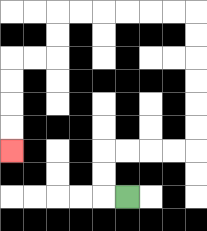{'start': '[5, 8]', 'end': '[0, 6]', 'path_directions': 'L,U,U,R,R,R,R,U,U,U,U,U,U,L,L,L,L,L,L,D,D,L,L,D,D,D,D', 'path_coordinates': '[[5, 8], [4, 8], [4, 7], [4, 6], [5, 6], [6, 6], [7, 6], [8, 6], [8, 5], [8, 4], [8, 3], [8, 2], [8, 1], [8, 0], [7, 0], [6, 0], [5, 0], [4, 0], [3, 0], [2, 0], [2, 1], [2, 2], [1, 2], [0, 2], [0, 3], [0, 4], [0, 5], [0, 6]]'}